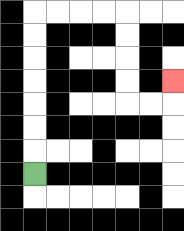{'start': '[1, 7]', 'end': '[7, 3]', 'path_directions': 'U,U,U,U,U,U,U,R,R,R,R,D,D,D,D,R,R,U', 'path_coordinates': '[[1, 7], [1, 6], [1, 5], [1, 4], [1, 3], [1, 2], [1, 1], [1, 0], [2, 0], [3, 0], [4, 0], [5, 0], [5, 1], [5, 2], [5, 3], [5, 4], [6, 4], [7, 4], [7, 3]]'}